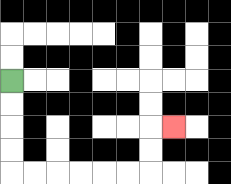{'start': '[0, 3]', 'end': '[7, 5]', 'path_directions': 'D,D,D,D,R,R,R,R,R,R,U,U,R', 'path_coordinates': '[[0, 3], [0, 4], [0, 5], [0, 6], [0, 7], [1, 7], [2, 7], [3, 7], [4, 7], [5, 7], [6, 7], [6, 6], [6, 5], [7, 5]]'}